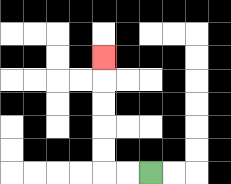{'start': '[6, 7]', 'end': '[4, 2]', 'path_directions': 'L,L,U,U,U,U,U', 'path_coordinates': '[[6, 7], [5, 7], [4, 7], [4, 6], [4, 5], [4, 4], [4, 3], [4, 2]]'}